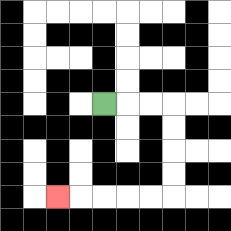{'start': '[4, 4]', 'end': '[2, 8]', 'path_directions': 'R,R,R,D,D,D,D,L,L,L,L,L', 'path_coordinates': '[[4, 4], [5, 4], [6, 4], [7, 4], [7, 5], [7, 6], [7, 7], [7, 8], [6, 8], [5, 8], [4, 8], [3, 8], [2, 8]]'}